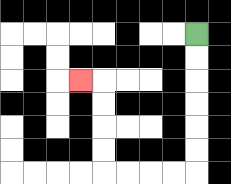{'start': '[8, 1]', 'end': '[3, 3]', 'path_directions': 'D,D,D,D,D,D,L,L,L,L,U,U,U,U,L', 'path_coordinates': '[[8, 1], [8, 2], [8, 3], [8, 4], [8, 5], [8, 6], [8, 7], [7, 7], [6, 7], [5, 7], [4, 7], [4, 6], [4, 5], [4, 4], [4, 3], [3, 3]]'}